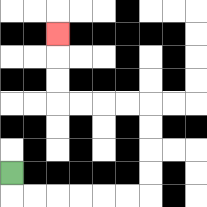{'start': '[0, 7]', 'end': '[2, 1]', 'path_directions': 'D,R,R,R,R,R,R,U,U,U,U,L,L,L,L,U,U,U', 'path_coordinates': '[[0, 7], [0, 8], [1, 8], [2, 8], [3, 8], [4, 8], [5, 8], [6, 8], [6, 7], [6, 6], [6, 5], [6, 4], [5, 4], [4, 4], [3, 4], [2, 4], [2, 3], [2, 2], [2, 1]]'}